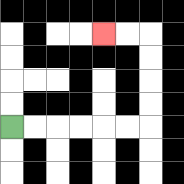{'start': '[0, 5]', 'end': '[4, 1]', 'path_directions': 'R,R,R,R,R,R,U,U,U,U,L,L', 'path_coordinates': '[[0, 5], [1, 5], [2, 5], [3, 5], [4, 5], [5, 5], [6, 5], [6, 4], [6, 3], [6, 2], [6, 1], [5, 1], [4, 1]]'}